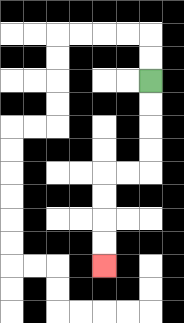{'start': '[6, 3]', 'end': '[4, 11]', 'path_directions': 'D,D,D,D,L,L,D,D,D,D', 'path_coordinates': '[[6, 3], [6, 4], [6, 5], [6, 6], [6, 7], [5, 7], [4, 7], [4, 8], [4, 9], [4, 10], [4, 11]]'}